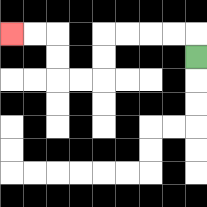{'start': '[8, 2]', 'end': '[0, 1]', 'path_directions': 'U,L,L,L,L,D,D,L,L,U,U,L,L', 'path_coordinates': '[[8, 2], [8, 1], [7, 1], [6, 1], [5, 1], [4, 1], [4, 2], [4, 3], [3, 3], [2, 3], [2, 2], [2, 1], [1, 1], [0, 1]]'}